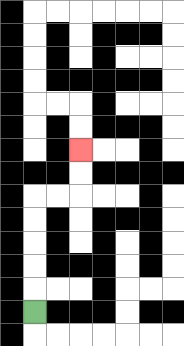{'start': '[1, 13]', 'end': '[3, 6]', 'path_directions': 'U,U,U,U,U,R,R,U,U', 'path_coordinates': '[[1, 13], [1, 12], [1, 11], [1, 10], [1, 9], [1, 8], [2, 8], [3, 8], [3, 7], [3, 6]]'}